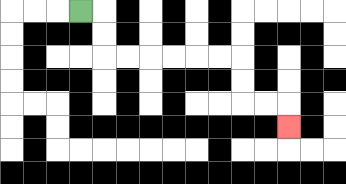{'start': '[3, 0]', 'end': '[12, 5]', 'path_directions': 'R,D,D,R,R,R,R,R,R,D,D,R,R,D', 'path_coordinates': '[[3, 0], [4, 0], [4, 1], [4, 2], [5, 2], [6, 2], [7, 2], [8, 2], [9, 2], [10, 2], [10, 3], [10, 4], [11, 4], [12, 4], [12, 5]]'}